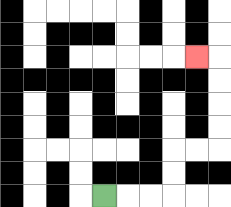{'start': '[4, 8]', 'end': '[8, 2]', 'path_directions': 'R,R,R,U,U,R,R,U,U,U,U,L', 'path_coordinates': '[[4, 8], [5, 8], [6, 8], [7, 8], [7, 7], [7, 6], [8, 6], [9, 6], [9, 5], [9, 4], [9, 3], [9, 2], [8, 2]]'}